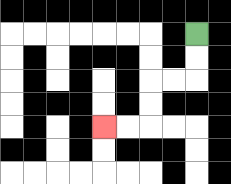{'start': '[8, 1]', 'end': '[4, 5]', 'path_directions': 'D,D,L,L,D,D,L,L', 'path_coordinates': '[[8, 1], [8, 2], [8, 3], [7, 3], [6, 3], [6, 4], [6, 5], [5, 5], [4, 5]]'}